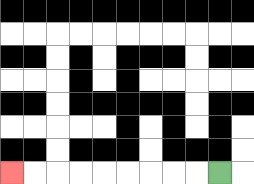{'start': '[9, 7]', 'end': '[0, 7]', 'path_directions': 'L,L,L,L,L,L,L,L,L', 'path_coordinates': '[[9, 7], [8, 7], [7, 7], [6, 7], [5, 7], [4, 7], [3, 7], [2, 7], [1, 7], [0, 7]]'}